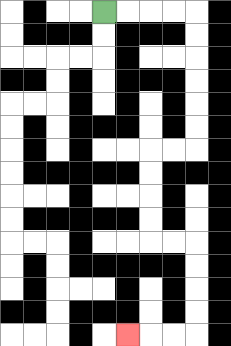{'start': '[4, 0]', 'end': '[5, 14]', 'path_directions': 'R,R,R,R,D,D,D,D,D,D,L,L,D,D,D,D,R,R,D,D,D,D,L,L,L', 'path_coordinates': '[[4, 0], [5, 0], [6, 0], [7, 0], [8, 0], [8, 1], [8, 2], [8, 3], [8, 4], [8, 5], [8, 6], [7, 6], [6, 6], [6, 7], [6, 8], [6, 9], [6, 10], [7, 10], [8, 10], [8, 11], [8, 12], [8, 13], [8, 14], [7, 14], [6, 14], [5, 14]]'}